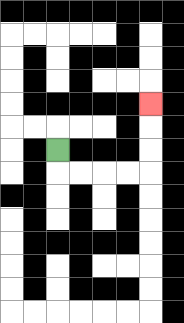{'start': '[2, 6]', 'end': '[6, 4]', 'path_directions': 'D,R,R,R,R,U,U,U', 'path_coordinates': '[[2, 6], [2, 7], [3, 7], [4, 7], [5, 7], [6, 7], [6, 6], [6, 5], [6, 4]]'}